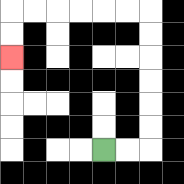{'start': '[4, 6]', 'end': '[0, 2]', 'path_directions': 'R,R,U,U,U,U,U,U,L,L,L,L,L,L,D,D', 'path_coordinates': '[[4, 6], [5, 6], [6, 6], [6, 5], [6, 4], [6, 3], [6, 2], [6, 1], [6, 0], [5, 0], [4, 0], [3, 0], [2, 0], [1, 0], [0, 0], [0, 1], [0, 2]]'}